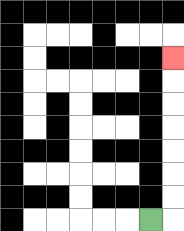{'start': '[6, 9]', 'end': '[7, 2]', 'path_directions': 'R,U,U,U,U,U,U,U', 'path_coordinates': '[[6, 9], [7, 9], [7, 8], [7, 7], [7, 6], [7, 5], [7, 4], [7, 3], [7, 2]]'}